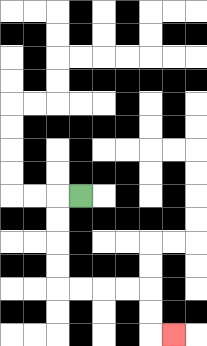{'start': '[3, 8]', 'end': '[7, 14]', 'path_directions': 'L,D,D,D,D,R,R,R,R,D,D,R', 'path_coordinates': '[[3, 8], [2, 8], [2, 9], [2, 10], [2, 11], [2, 12], [3, 12], [4, 12], [5, 12], [6, 12], [6, 13], [6, 14], [7, 14]]'}